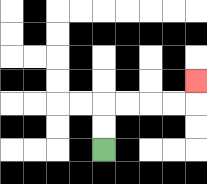{'start': '[4, 6]', 'end': '[8, 3]', 'path_directions': 'U,U,R,R,R,R,U', 'path_coordinates': '[[4, 6], [4, 5], [4, 4], [5, 4], [6, 4], [7, 4], [8, 4], [8, 3]]'}